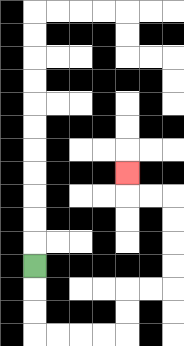{'start': '[1, 11]', 'end': '[5, 7]', 'path_directions': 'D,D,D,R,R,R,R,U,U,R,R,U,U,U,U,L,L,U', 'path_coordinates': '[[1, 11], [1, 12], [1, 13], [1, 14], [2, 14], [3, 14], [4, 14], [5, 14], [5, 13], [5, 12], [6, 12], [7, 12], [7, 11], [7, 10], [7, 9], [7, 8], [6, 8], [5, 8], [5, 7]]'}